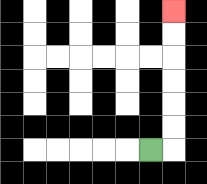{'start': '[6, 6]', 'end': '[7, 0]', 'path_directions': 'R,U,U,U,U,U,U', 'path_coordinates': '[[6, 6], [7, 6], [7, 5], [7, 4], [7, 3], [7, 2], [7, 1], [7, 0]]'}